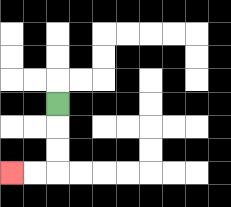{'start': '[2, 4]', 'end': '[0, 7]', 'path_directions': 'D,D,D,L,L', 'path_coordinates': '[[2, 4], [2, 5], [2, 6], [2, 7], [1, 7], [0, 7]]'}